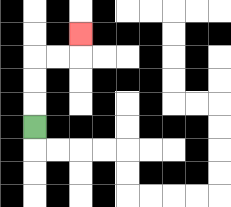{'start': '[1, 5]', 'end': '[3, 1]', 'path_directions': 'U,U,U,R,R,U', 'path_coordinates': '[[1, 5], [1, 4], [1, 3], [1, 2], [2, 2], [3, 2], [3, 1]]'}